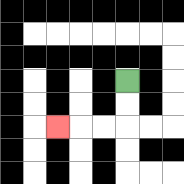{'start': '[5, 3]', 'end': '[2, 5]', 'path_directions': 'D,D,L,L,L', 'path_coordinates': '[[5, 3], [5, 4], [5, 5], [4, 5], [3, 5], [2, 5]]'}